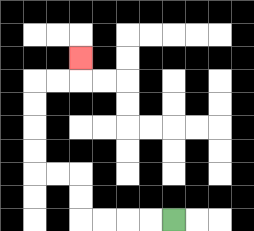{'start': '[7, 9]', 'end': '[3, 2]', 'path_directions': 'L,L,L,L,U,U,L,L,U,U,U,U,R,R,U', 'path_coordinates': '[[7, 9], [6, 9], [5, 9], [4, 9], [3, 9], [3, 8], [3, 7], [2, 7], [1, 7], [1, 6], [1, 5], [1, 4], [1, 3], [2, 3], [3, 3], [3, 2]]'}